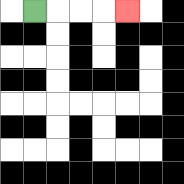{'start': '[1, 0]', 'end': '[5, 0]', 'path_directions': 'R,R,R,R', 'path_coordinates': '[[1, 0], [2, 0], [3, 0], [4, 0], [5, 0]]'}